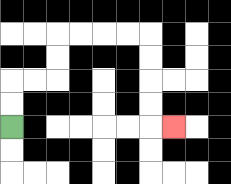{'start': '[0, 5]', 'end': '[7, 5]', 'path_directions': 'U,U,R,R,U,U,R,R,R,R,D,D,D,D,R', 'path_coordinates': '[[0, 5], [0, 4], [0, 3], [1, 3], [2, 3], [2, 2], [2, 1], [3, 1], [4, 1], [5, 1], [6, 1], [6, 2], [6, 3], [6, 4], [6, 5], [7, 5]]'}